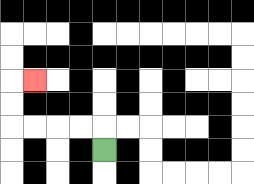{'start': '[4, 6]', 'end': '[1, 3]', 'path_directions': 'U,L,L,L,L,U,U,R', 'path_coordinates': '[[4, 6], [4, 5], [3, 5], [2, 5], [1, 5], [0, 5], [0, 4], [0, 3], [1, 3]]'}